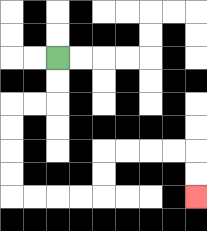{'start': '[2, 2]', 'end': '[8, 8]', 'path_directions': 'D,D,L,L,D,D,D,D,R,R,R,R,U,U,R,R,R,R,D,D', 'path_coordinates': '[[2, 2], [2, 3], [2, 4], [1, 4], [0, 4], [0, 5], [0, 6], [0, 7], [0, 8], [1, 8], [2, 8], [3, 8], [4, 8], [4, 7], [4, 6], [5, 6], [6, 6], [7, 6], [8, 6], [8, 7], [8, 8]]'}